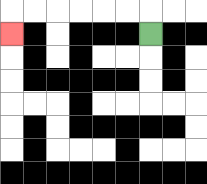{'start': '[6, 1]', 'end': '[0, 1]', 'path_directions': 'U,L,L,L,L,L,L,D', 'path_coordinates': '[[6, 1], [6, 0], [5, 0], [4, 0], [3, 0], [2, 0], [1, 0], [0, 0], [0, 1]]'}